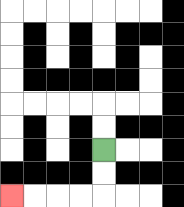{'start': '[4, 6]', 'end': '[0, 8]', 'path_directions': 'D,D,L,L,L,L', 'path_coordinates': '[[4, 6], [4, 7], [4, 8], [3, 8], [2, 8], [1, 8], [0, 8]]'}